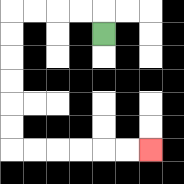{'start': '[4, 1]', 'end': '[6, 6]', 'path_directions': 'U,L,L,L,L,D,D,D,D,D,D,R,R,R,R,R,R', 'path_coordinates': '[[4, 1], [4, 0], [3, 0], [2, 0], [1, 0], [0, 0], [0, 1], [0, 2], [0, 3], [0, 4], [0, 5], [0, 6], [1, 6], [2, 6], [3, 6], [4, 6], [5, 6], [6, 6]]'}